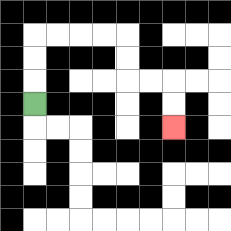{'start': '[1, 4]', 'end': '[7, 5]', 'path_directions': 'U,U,U,R,R,R,R,D,D,R,R,D,D', 'path_coordinates': '[[1, 4], [1, 3], [1, 2], [1, 1], [2, 1], [3, 1], [4, 1], [5, 1], [5, 2], [5, 3], [6, 3], [7, 3], [7, 4], [7, 5]]'}